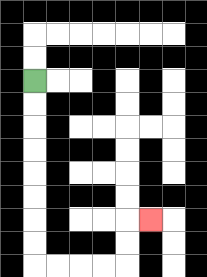{'start': '[1, 3]', 'end': '[6, 9]', 'path_directions': 'D,D,D,D,D,D,D,D,R,R,R,R,U,U,R', 'path_coordinates': '[[1, 3], [1, 4], [1, 5], [1, 6], [1, 7], [1, 8], [1, 9], [1, 10], [1, 11], [2, 11], [3, 11], [4, 11], [5, 11], [5, 10], [5, 9], [6, 9]]'}